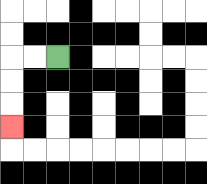{'start': '[2, 2]', 'end': '[0, 5]', 'path_directions': 'L,L,D,D,D', 'path_coordinates': '[[2, 2], [1, 2], [0, 2], [0, 3], [0, 4], [0, 5]]'}